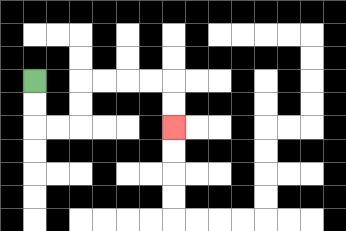{'start': '[1, 3]', 'end': '[7, 5]', 'path_directions': 'D,D,R,R,U,U,R,R,R,R,D,D', 'path_coordinates': '[[1, 3], [1, 4], [1, 5], [2, 5], [3, 5], [3, 4], [3, 3], [4, 3], [5, 3], [6, 3], [7, 3], [7, 4], [7, 5]]'}